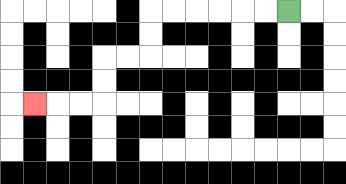{'start': '[12, 0]', 'end': '[1, 4]', 'path_directions': 'L,L,L,L,L,L,D,D,L,L,D,D,L,L,L', 'path_coordinates': '[[12, 0], [11, 0], [10, 0], [9, 0], [8, 0], [7, 0], [6, 0], [6, 1], [6, 2], [5, 2], [4, 2], [4, 3], [4, 4], [3, 4], [2, 4], [1, 4]]'}